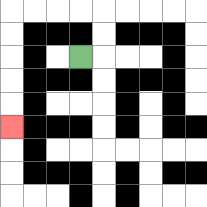{'start': '[3, 2]', 'end': '[0, 5]', 'path_directions': 'R,U,U,L,L,L,L,D,D,D,D,D', 'path_coordinates': '[[3, 2], [4, 2], [4, 1], [4, 0], [3, 0], [2, 0], [1, 0], [0, 0], [0, 1], [0, 2], [0, 3], [0, 4], [0, 5]]'}